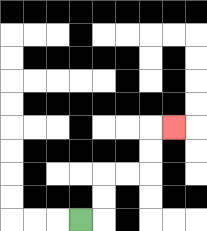{'start': '[3, 9]', 'end': '[7, 5]', 'path_directions': 'R,U,U,R,R,U,U,R', 'path_coordinates': '[[3, 9], [4, 9], [4, 8], [4, 7], [5, 7], [6, 7], [6, 6], [6, 5], [7, 5]]'}